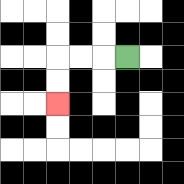{'start': '[5, 2]', 'end': '[2, 4]', 'path_directions': 'L,L,L,D,D', 'path_coordinates': '[[5, 2], [4, 2], [3, 2], [2, 2], [2, 3], [2, 4]]'}